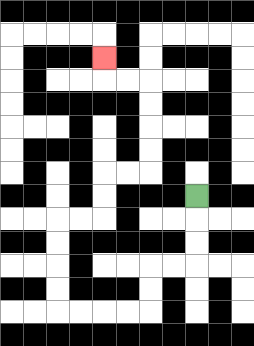{'start': '[8, 8]', 'end': '[4, 2]', 'path_directions': 'D,D,D,L,L,D,D,L,L,L,L,U,U,U,U,R,R,U,U,R,R,U,U,U,U,L,L,U', 'path_coordinates': '[[8, 8], [8, 9], [8, 10], [8, 11], [7, 11], [6, 11], [6, 12], [6, 13], [5, 13], [4, 13], [3, 13], [2, 13], [2, 12], [2, 11], [2, 10], [2, 9], [3, 9], [4, 9], [4, 8], [4, 7], [5, 7], [6, 7], [6, 6], [6, 5], [6, 4], [6, 3], [5, 3], [4, 3], [4, 2]]'}